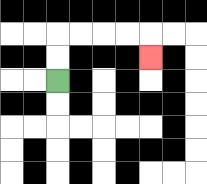{'start': '[2, 3]', 'end': '[6, 2]', 'path_directions': 'U,U,R,R,R,R,D', 'path_coordinates': '[[2, 3], [2, 2], [2, 1], [3, 1], [4, 1], [5, 1], [6, 1], [6, 2]]'}